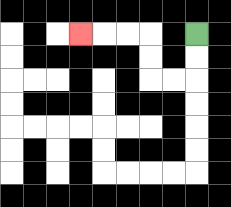{'start': '[8, 1]', 'end': '[3, 1]', 'path_directions': 'D,D,L,L,U,U,L,L,L', 'path_coordinates': '[[8, 1], [8, 2], [8, 3], [7, 3], [6, 3], [6, 2], [6, 1], [5, 1], [4, 1], [3, 1]]'}